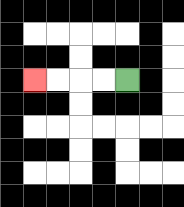{'start': '[5, 3]', 'end': '[1, 3]', 'path_directions': 'L,L,L,L', 'path_coordinates': '[[5, 3], [4, 3], [3, 3], [2, 3], [1, 3]]'}